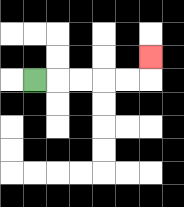{'start': '[1, 3]', 'end': '[6, 2]', 'path_directions': 'R,R,R,R,R,U', 'path_coordinates': '[[1, 3], [2, 3], [3, 3], [4, 3], [5, 3], [6, 3], [6, 2]]'}